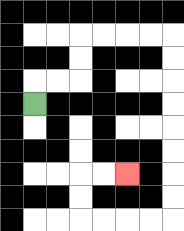{'start': '[1, 4]', 'end': '[5, 7]', 'path_directions': 'U,R,R,U,U,R,R,R,R,D,D,D,D,D,D,D,D,L,L,L,L,U,U,R,R', 'path_coordinates': '[[1, 4], [1, 3], [2, 3], [3, 3], [3, 2], [3, 1], [4, 1], [5, 1], [6, 1], [7, 1], [7, 2], [7, 3], [7, 4], [7, 5], [7, 6], [7, 7], [7, 8], [7, 9], [6, 9], [5, 9], [4, 9], [3, 9], [3, 8], [3, 7], [4, 7], [5, 7]]'}